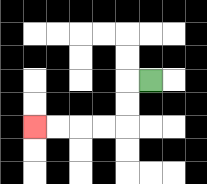{'start': '[6, 3]', 'end': '[1, 5]', 'path_directions': 'L,D,D,L,L,L,L', 'path_coordinates': '[[6, 3], [5, 3], [5, 4], [5, 5], [4, 5], [3, 5], [2, 5], [1, 5]]'}